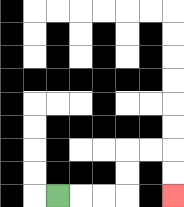{'start': '[2, 8]', 'end': '[7, 8]', 'path_directions': 'R,R,R,U,U,R,R,D,D', 'path_coordinates': '[[2, 8], [3, 8], [4, 8], [5, 8], [5, 7], [5, 6], [6, 6], [7, 6], [7, 7], [7, 8]]'}